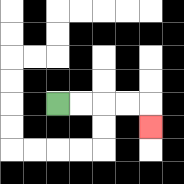{'start': '[2, 4]', 'end': '[6, 5]', 'path_directions': 'R,R,R,R,D', 'path_coordinates': '[[2, 4], [3, 4], [4, 4], [5, 4], [6, 4], [6, 5]]'}